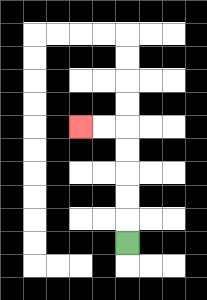{'start': '[5, 10]', 'end': '[3, 5]', 'path_directions': 'U,U,U,U,U,L,L', 'path_coordinates': '[[5, 10], [5, 9], [5, 8], [5, 7], [5, 6], [5, 5], [4, 5], [3, 5]]'}